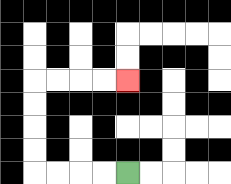{'start': '[5, 7]', 'end': '[5, 3]', 'path_directions': 'L,L,L,L,U,U,U,U,R,R,R,R', 'path_coordinates': '[[5, 7], [4, 7], [3, 7], [2, 7], [1, 7], [1, 6], [1, 5], [1, 4], [1, 3], [2, 3], [3, 3], [4, 3], [5, 3]]'}